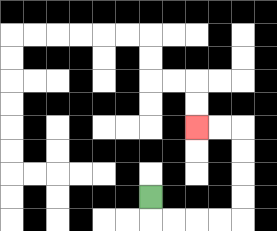{'start': '[6, 8]', 'end': '[8, 5]', 'path_directions': 'D,R,R,R,R,U,U,U,U,L,L', 'path_coordinates': '[[6, 8], [6, 9], [7, 9], [8, 9], [9, 9], [10, 9], [10, 8], [10, 7], [10, 6], [10, 5], [9, 5], [8, 5]]'}